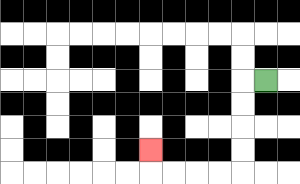{'start': '[11, 3]', 'end': '[6, 6]', 'path_directions': 'L,D,D,D,D,L,L,L,L,U', 'path_coordinates': '[[11, 3], [10, 3], [10, 4], [10, 5], [10, 6], [10, 7], [9, 7], [8, 7], [7, 7], [6, 7], [6, 6]]'}